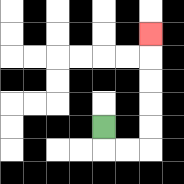{'start': '[4, 5]', 'end': '[6, 1]', 'path_directions': 'D,R,R,U,U,U,U,U', 'path_coordinates': '[[4, 5], [4, 6], [5, 6], [6, 6], [6, 5], [6, 4], [6, 3], [6, 2], [6, 1]]'}